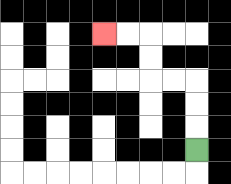{'start': '[8, 6]', 'end': '[4, 1]', 'path_directions': 'U,U,U,L,L,U,U,L,L', 'path_coordinates': '[[8, 6], [8, 5], [8, 4], [8, 3], [7, 3], [6, 3], [6, 2], [6, 1], [5, 1], [4, 1]]'}